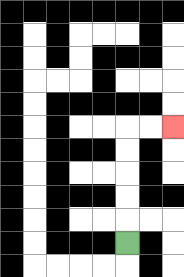{'start': '[5, 10]', 'end': '[7, 5]', 'path_directions': 'U,U,U,U,U,R,R', 'path_coordinates': '[[5, 10], [5, 9], [5, 8], [5, 7], [5, 6], [5, 5], [6, 5], [7, 5]]'}